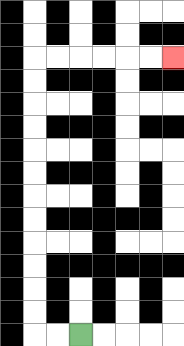{'start': '[3, 14]', 'end': '[7, 2]', 'path_directions': 'L,L,U,U,U,U,U,U,U,U,U,U,U,U,R,R,R,R,R,R', 'path_coordinates': '[[3, 14], [2, 14], [1, 14], [1, 13], [1, 12], [1, 11], [1, 10], [1, 9], [1, 8], [1, 7], [1, 6], [1, 5], [1, 4], [1, 3], [1, 2], [2, 2], [3, 2], [4, 2], [5, 2], [6, 2], [7, 2]]'}